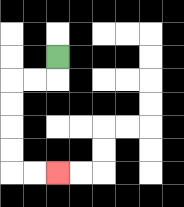{'start': '[2, 2]', 'end': '[2, 7]', 'path_directions': 'D,L,L,D,D,D,D,R,R', 'path_coordinates': '[[2, 2], [2, 3], [1, 3], [0, 3], [0, 4], [0, 5], [0, 6], [0, 7], [1, 7], [2, 7]]'}